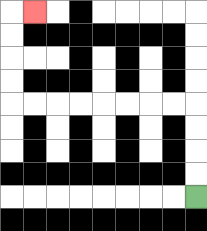{'start': '[8, 8]', 'end': '[1, 0]', 'path_directions': 'U,U,U,U,L,L,L,L,L,L,L,L,U,U,U,U,R', 'path_coordinates': '[[8, 8], [8, 7], [8, 6], [8, 5], [8, 4], [7, 4], [6, 4], [5, 4], [4, 4], [3, 4], [2, 4], [1, 4], [0, 4], [0, 3], [0, 2], [0, 1], [0, 0], [1, 0]]'}